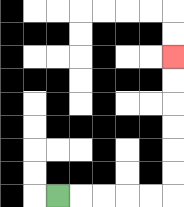{'start': '[2, 8]', 'end': '[7, 2]', 'path_directions': 'R,R,R,R,R,U,U,U,U,U,U', 'path_coordinates': '[[2, 8], [3, 8], [4, 8], [5, 8], [6, 8], [7, 8], [7, 7], [7, 6], [7, 5], [7, 4], [7, 3], [7, 2]]'}